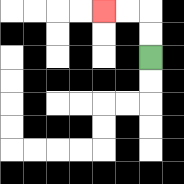{'start': '[6, 2]', 'end': '[4, 0]', 'path_directions': 'U,U,L,L', 'path_coordinates': '[[6, 2], [6, 1], [6, 0], [5, 0], [4, 0]]'}